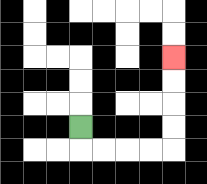{'start': '[3, 5]', 'end': '[7, 2]', 'path_directions': 'D,R,R,R,R,U,U,U,U', 'path_coordinates': '[[3, 5], [3, 6], [4, 6], [5, 6], [6, 6], [7, 6], [7, 5], [7, 4], [7, 3], [7, 2]]'}